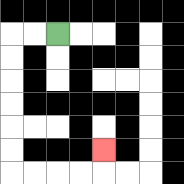{'start': '[2, 1]', 'end': '[4, 6]', 'path_directions': 'L,L,D,D,D,D,D,D,R,R,R,R,U', 'path_coordinates': '[[2, 1], [1, 1], [0, 1], [0, 2], [0, 3], [0, 4], [0, 5], [0, 6], [0, 7], [1, 7], [2, 7], [3, 7], [4, 7], [4, 6]]'}